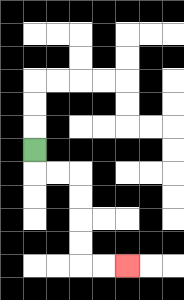{'start': '[1, 6]', 'end': '[5, 11]', 'path_directions': 'D,R,R,D,D,D,D,R,R', 'path_coordinates': '[[1, 6], [1, 7], [2, 7], [3, 7], [3, 8], [3, 9], [3, 10], [3, 11], [4, 11], [5, 11]]'}